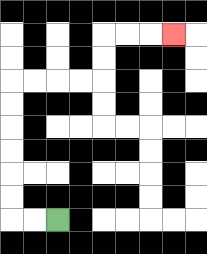{'start': '[2, 9]', 'end': '[7, 1]', 'path_directions': 'L,L,U,U,U,U,U,U,R,R,R,R,U,U,R,R,R', 'path_coordinates': '[[2, 9], [1, 9], [0, 9], [0, 8], [0, 7], [0, 6], [0, 5], [0, 4], [0, 3], [1, 3], [2, 3], [3, 3], [4, 3], [4, 2], [4, 1], [5, 1], [6, 1], [7, 1]]'}